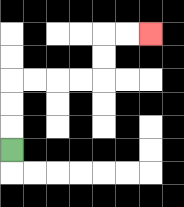{'start': '[0, 6]', 'end': '[6, 1]', 'path_directions': 'U,U,U,R,R,R,R,U,U,R,R', 'path_coordinates': '[[0, 6], [0, 5], [0, 4], [0, 3], [1, 3], [2, 3], [3, 3], [4, 3], [4, 2], [4, 1], [5, 1], [6, 1]]'}